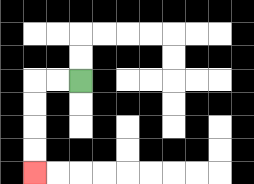{'start': '[3, 3]', 'end': '[1, 7]', 'path_directions': 'L,L,D,D,D,D', 'path_coordinates': '[[3, 3], [2, 3], [1, 3], [1, 4], [1, 5], [1, 6], [1, 7]]'}